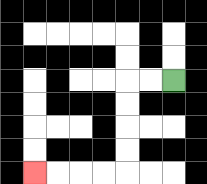{'start': '[7, 3]', 'end': '[1, 7]', 'path_directions': 'L,L,D,D,D,D,L,L,L,L', 'path_coordinates': '[[7, 3], [6, 3], [5, 3], [5, 4], [5, 5], [5, 6], [5, 7], [4, 7], [3, 7], [2, 7], [1, 7]]'}